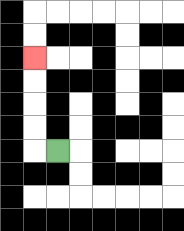{'start': '[2, 6]', 'end': '[1, 2]', 'path_directions': 'L,U,U,U,U', 'path_coordinates': '[[2, 6], [1, 6], [1, 5], [1, 4], [1, 3], [1, 2]]'}